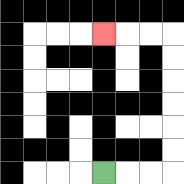{'start': '[4, 7]', 'end': '[4, 1]', 'path_directions': 'R,R,R,U,U,U,U,U,U,L,L,L', 'path_coordinates': '[[4, 7], [5, 7], [6, 7], [7, 7], [7, 6], [7, 5], [7, 4], [7, 3], [7, 2], [7, 1], [6, 1], [5, 1], [4, 1]]'}